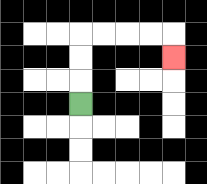{'start': '[3, 4]', 'end': '[7, 2]', 'path_directions': 'U,U,U,R,R,R,R,D', 'path_coordinates': '[[3, 4], [3, 3], [3, 2], [3, 1], [4, 1], [5, 1], [6, 1], [7, 1], [7, 2]]'}